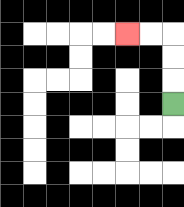{'start': '[7, 4]', 'end': '[5, 1]', 'path_directions': 'U,U,U,L,L', 'path_coordinates': '[[7, 4], [7, 3], [7, 2], [7, 1], [6, 1], [5, 1]]'}